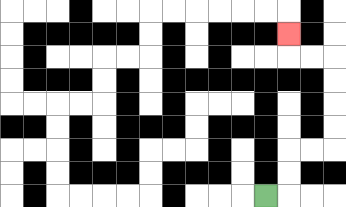{'start': '[11, 8]', 'end': '[12, 1]', 'path_directions': 'R,U,U,R,R,U,U,U,U,L,L,U', 'path_coordinates': '[[11, 8], [12, 8], [12, 7], [12, 6], [13, 6], [14, 6], [14, 5], [14, 4], [14, 3], [14, 2], [13, 2], [12, 2], [12, 1]]'}